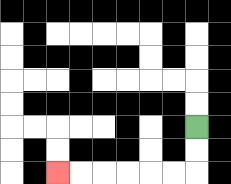{'start': '[8, 5]', 'end': '[2, 7]', 'path_directions': 'D,D,L,L,L,L,L,L', 'path_coordinates': '[[8, 5], [8, 6], [8, 7], [7, 7], [6, 7], [5, 7], [4, 7], [3, 7], [2, 7]]'}